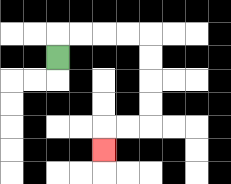{'start': '[2, 2]', 'end': '[4, 6]', 'path_directions': 'U,R,R,R,R,D,D,D,D,L,L,D', 'path_coordinates': '[[2, 2], [2, 1], [3, 1], [4, 1], [5, 1], [6, 1], [6, 2], [6, 3], [6, 4], [6, 5], [5, 5], [4, 5], [4, 6]]'}